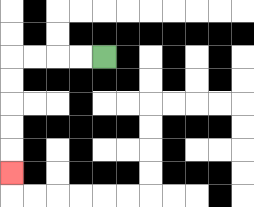{'start': '[4, 2]', 'end': '[0, 7]', 'path_directions': 'L,L,L,L,D,D,D,D,D', 'path_coordinates': '[[4, 2], [3, 2], [2, 2], [1, 2], [0, 2], [0, 3], [0, 4], [0, 5], [0, 6], [0, 7]]'}